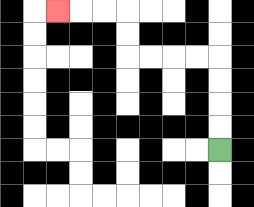{'start': '[9, 6]', 'end': '[2, 0]', 'path_directions': 'U,U,U,U,L,L,L,L,U,U,L,L,L', 'path_coordinates': '[[9, 6], [9, 5], [9, 4], [9, 3], [9, 2], [8, 2], [7, 2], [6, 2], [5, 2], [5, 1], [5, 0], [4, 0], [3, 0], [2, 0]]'}